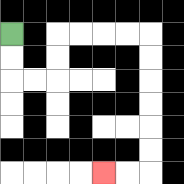{'start': '[0, 1]', 'end': '[4, 7]', 'path_directions': 'D,D,R,R,U,U,R,R,R,R,D,D,D,D,D,D,L,L', 'path_coordinates': '[[0, 1], [0, 2], [0, 3], [1, 3], [2, 3], [2, 2], [2, 1], [3, 1], [4, 1], [5, 1], [6, 1], [6, 2], [6, 3], [6, 4], [6, 5], [6, 6], [6, 7], [5, 7], [4, 7]]'}